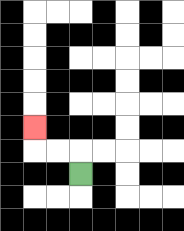{'start': '[3, 7]', 'end': '[1, 5]', 'path_directions': 'U,L,L,U', 'path_coordinates': '[[3, 7], [3, 6], [2, 6], [1, 6], [1, 5]]'}